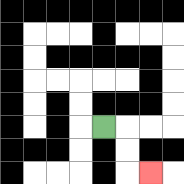{'start': '[4, 5]', 'end': '[6, 7]', 'path_directions': 'R,D,D,R', 'path_coordinates': '[[4, 5], [5, 5], [5, 6], [5, 7], [6, 7]]'}